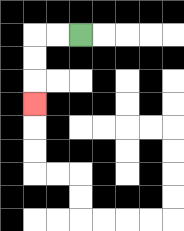{'start': '[3, 1]', 'end': '[1, 4]', 'path_directions': 'L,L,D,D,D', 'path_coordinates': '[[3, 1], [2, 1], [1, 1], [1, 2], [1, 3], [1, 4]]'}